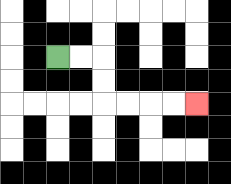{'start': '[2, 2]', 'end': '[8, 4]', 'path_directions': 'R,R,D,D,R,R,R,R', 'path_coordinates': '[[2, 2], [3, 2], [4, 2], [4, 3], [4, 4], [5, 4], [6, 4], [7, 4], [8, 4]]'}